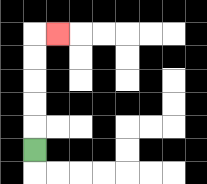{'start': '[1, 6]', 'end': '[2, 1]', 'path_directions': 'U,U,U,U,U,R', 'path_coordinates': '[[1, 6], [1, 5], [1, 4], [1, 3], [1, 2], [1, 1], [2, 1]]'}